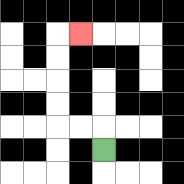{'start': '[4, 6]', 'end': '[3, 1]', 'path_directions': 'U,L,L,U,U,U,U,R', 'path_coordinates': '[[4, 6], [4, 5], [3, 5], [2, 5], [2, 4], [2, 3], [2, 2], [2, 1], [3, 1]]'}